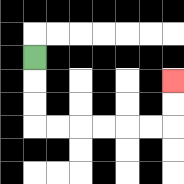{'start': '[1, 2]', 'end': '[7, 3]', 'path_directions': 'D,D,D,R,R,R,R,R,R,U,U', 'path_coordinates': '[[1, 2], [1, 3], [1, 4], [1, 5], [2, 5], [3, 5], [4, 5], [5, 5], [6, 5], [7, 5], [7, 4], [7, 3]]'}